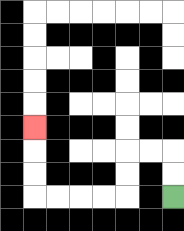{'start': '[7, 8]', 'end': '[1, 5]', 'path_directions': 'U,U,L,L,D,D,L,L,L,L,U,U,U', 'path_coordinates': '[[7, 8], [7, 7], [7, 6], [6, 6], [5, 6], [5, 7], [5, 8], [4, 8], [3, 8], [2, 8], [1, 8], [1, 7], [1, 6], [1, 5]]'}